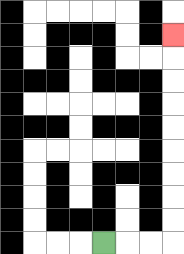{'start': '[4, 10]', 'end': '[7, 1]', 'path_directions': 'R,R,R,U,U,U,U,U,U,U,U,U', 'path_coordinates': '[[4, 10], [5, 10], [6, 10], [7, 10], [7, 9], [7, 8], [7, 7], [7, 6], [7, 5], [7, 4], [7, 3], [7, 2], [7, 1]]'}